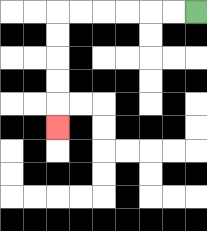{'start': '[8, 0]', 'end': '[2, 5]', 'path_directions': 'L,L,L,L,L,L,D,D,D,D,D', 'path_coordinates': '[[8, 0], [7, 0], [6, 0], [5, 0], [4, 0], [3, 0], [2, 0], [2, 1], [2, 2], [2, 3], [2, 4], [2, 5]]'}